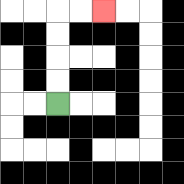{'start': '[2, 4]', 'end': '[4, 0]', 'path_directions': 'U,U,U,U,R,R', 'path_coordinates': '[[2, 4], [2, 3], [2, 2], [2, 1], [2, 0], [3, 0], [4, 0]]'}